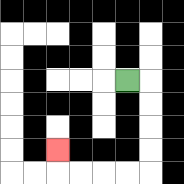{'start': '[5, 3]', 'end': '[2, 6]', 'path_directions': 'R,D,D,D,D,L,L,L,L,U', 'path_coordinates': '[[5, 3], [6, 3], [6, 4], [6, 5], [6, 6], [6, 7], [5, 7], [4, 7], [3, 7], [2, 7], [2, 6]]'}